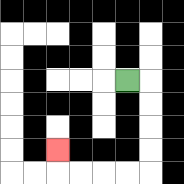{'start': '[5, 3]', 'end': '[2, 6]', 'path_directions': 'R,D,D,D,D,L,L,L,L,U', 'path_coordinates': '[[5, 3], [6, 3], [6, 4], [6, 5], [6, 6], [6, 7], [5, 7], [4, 7], [3, 7], [2, 7], [2, 6]]'}